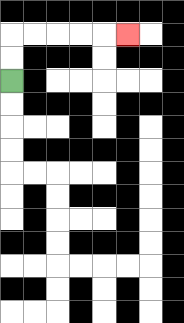{'start': '[0, 3]', 'end': '[5, 1]', 'path_directions': 'U,U,R,R,R,R,R', 'path_coordinates': '[[0, 3], [0, 2], [0, 1], [1, 1], [2, 1], [3, 1], [4, 1], [5, 1]]'}